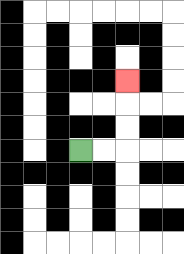{'start': '[3, 6]', 'end': '[5, 3]', 'path_directions': 'R,R,U,U,U', 'path_coordinates': '[[3, 6], [4, 6], [5, 6], [5, 5], [5, 4], [5, 3]]'}